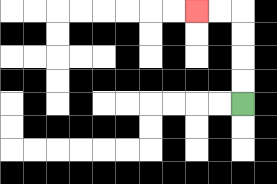{'start': '[10, 4]', 'end': '[8, 0]', 'path_directions': 'U,U,U,U,L,L', 'path_coordinates': '[[10, 4], [10, 3], [10, 2], [10, 1], [10, 0], [9, 0], [8, 0]]'}